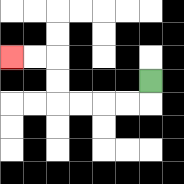{'start': '[6, 3]', 'end': '[0, 2]', 'path_directions': 'D,L,L,L,L,U,U,L,L', 'path_coordinates': '[[6, 3], [6, 4], [5, 4], [4, 4], [3, 4], [2, 4], [2, 3], [2, 2], [1, 2], [0, 2]]'}